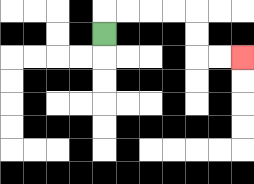{'start': '[4, 1]', 'end': '[10, 2]', 'path_directions': 'U,R,R,R,R,D,D,R,R', 'path_coordinates': '[[4, 1], [4, 0], [5, 0], [6, 0], [7, 0], [8, 0], [8, 1], [8, 2], [9, 2], [10, 2]]'}